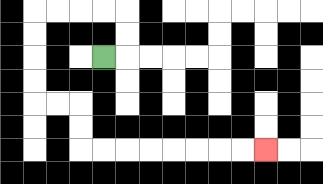{'start': '[4, 2]', 'end': '[11, 6]', 'path_directions': 'R,U,U,L,L,L,L,D,D,D,D,R,R,D,D,R,R,R,R,R,R,R,R', 'path_coordinates': '[[4, 2], [5, 2], [5, 1], [5, 0], [4, 0], [3, 0], [2, 0], [1, 0], [1, 1], [1, 2], [1, 3], [1, 4], [2, 4], [3, 4], [3, 5], [3, 6], [4, 6], [5, 6], [6, 6], [7, 6], [8, 6], [9, 6], [10, 6], [11, 6]]'}